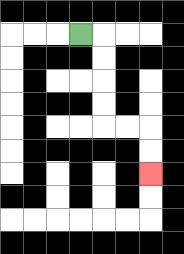{'start': '[3, 1]', 'end': '[6, 7]', 'path_directions': 'R,D,D,D,D,R,R,D,D', 'path_coordinates': '[[3, 1], [4, 1], [4, 2], [4, 3], [4, 4], [4, 5], [5, 5], [6, 5], [6, 6], [6, 7]]'}